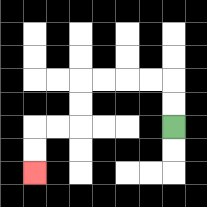{'start': '[7, 5]', 'end': '[1, 7]', 'path_directions': 'U,U,L,L,L,L,D,D,L,L,D,D', 'path_coordinates': '[[7, 5], [7, 4], [7, 3], [6, 3], [5, 3], [4, 3], [3, 3], [3, 4], [3, 5], [2, 5], [1, 5], [1, 6], [1, 7]]'}